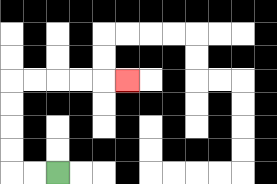{'start': '[2, 7]', 'end': '[5, 3]', 'path_directions': 'L,L,U,U,U,U,R,R,R,R,R', 'path_coordinates': '[[2, 7], [1, 7], [0, 7], [0, 6], [0, 5], [0, 4], [0, 3], [1, 3], [2, 3], [3, 3], [4, 3], [5, 3]]'}